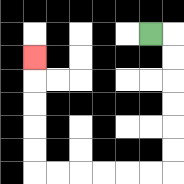{'start': '[6, 1]', 'end': '[1, 2]', 'path_directions': 'R,D,D,D,D,D,D,L,L,L,L,L,L,U,U,U,U,U', 'path_coordinates': '[[6, 1], [7, 1], [7, 2], [7, 3], [7, 4], [7, 5], [7, 6], [7, 7], [6, 7], [5, 7], [4, 7], [3, 7], [2, 7], [1, 7], [1, 6], [1, 5], [1, 4], [1, 3], [1, 2]]'}